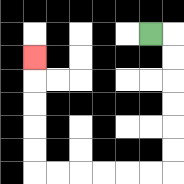{'start': '[6, 1]', 'end': '[1, 2]', 'path_directions': 'R,D,D,D,D,D,D,L,L,L,L,L,L,U,U,U,U,U', 'path_coordinates': '[[6, 1], [7, 1], [7, 2], [7, 3], [7, 4], [7, 5], [7, 6], [7, 7], [6, 7], [5, 7], [4, 7], [3, 7], [2, 7], [1, 7], [1, 6], [1, 5], [1, 4], [1, 3], [1, 2]]'}